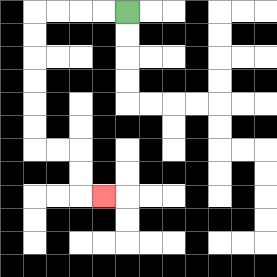{'start': '[5, 0]', 'end': '[4, 8]', 'path_directions': 'L,L,L,L,D,D,D,D,D,D,R,R,D,D,R', 'path_coordinates': '[[5, 0], [4, 0], [3, 0], [2, 0], [1, 0], [1, 1], [1, 2], [1, 3], [1, 4], [1, 5], [1, 6], [2, 6], [3, 6], [3, 7], [3, 8], [4, 8]]'}